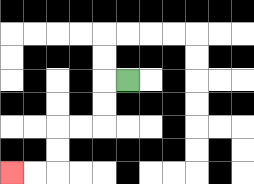{'start': '[5, 3]', 'end': '[0, 7]', 'path_directions': 'L,D,D,L,L,D,D,L,L', 'path_coordinates': '[[5, 3], [4, 3], [4, 4], [4, 5], [3, 5], [2, 5], [2, 6], [2, 7], [1, 7], [0, 7]]'}